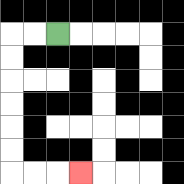{'start': '[2, 1]', 'end': '[3, 7]', 'path_directions': 'L,L,D,D,D,D,D,D,R,R,R', 'path_coordinates': '[[2, 1], [1, 1], [0, 1], [0, 2], [0, 3], [0, 4], [0, 5], [0, 6], [0, 7], [1, 7], [2, 7], [3, 7]]'}